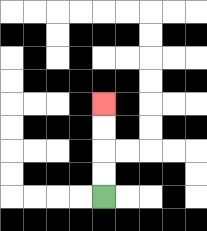{'start': '[4, 8]', 'end': '[4, 4]', 'path_directions': 'U,U,U,U', 'path_coordinates': '[[4, 8], [4, 7], [4, 6], [4, 5], [4, 4]]'}